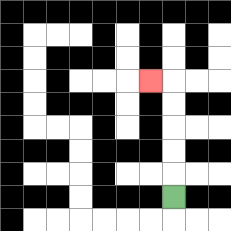{'start': '[7, 8]', 'end': '[6, 3]', 'path_directions': 'U,U,U,U,U,L', 'path_coordinates': '[[7, 8], [7, 7], [7, 6], [7, 5], [7, 4], [7, 3], [6, 3]]'}